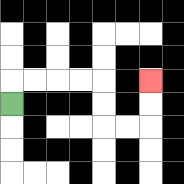{'start': '[0, 4]', 'end': '[6, 3]', 'path_directions': 'U,R,R,R,R,D,D,R,R,U,U', 'path_coordinates': '[[0, 4], [0, 3], [1, 3], [2, 3], [3, 3], [4, 3], [4, 4], [4, 5], [5, 5], [6, 5], [6, 4], [6, 3]]'}